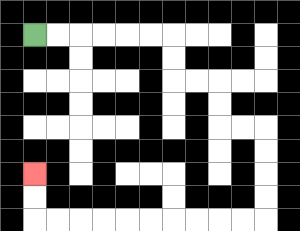{'start': '[1, 1]', 'end': '[1, 7]', 'path_directions': 'R,R,R,R,R,R,D,D,R,R,D,D,R,R,D,D,D,D,L,L,L,L,L,L,L,L,L,L,U,U', 'path_coordinates': '[[1, 1], [2, 1], [3, 1], [4, 1], [5, 1], [6, 1], [7, 1], [7, 2], [7, 3], [8, 3], [9, 3], [9, 4], [9, 5], [10, 5], [11, 5], [11, 6], [11, 7], [11, 8], [11, 9], [10, 9], [9, 9], [8, 9], [7, 9], [6, 9], [5, 9], [4, 9], [3, 9], [2, 9], [1, 9], [1, 8], [1, 7]]'}